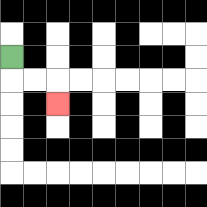{'start': '[0, 2]', 'end': '[2, 4]', 'path_directions': 'D,R,R,D', 'path_coordinates': '[[0, 2], [0, 3], [1, 3], [2, 3], [2, 4]]'}